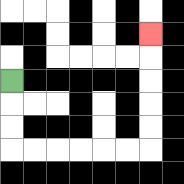{'start': '[0, 3]', 'end': '[6, 1]', 'path_directions': 'D,D,D,R,R,R,R,R,R,U,U,U,U,U', 'path_coordinates': '[[0, 3], [0, 4], [0, 5], [0, 6], [1, 6], [2, 6], [3, 6], [4, 6], [5, 6], [6, 6], [6, 5], [6, 4], [6, 3], [6, 2], [6, 1]]'}